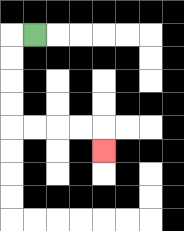{'start': '[1, 1]', 'end': '[4, 6]', 'path_directions': 'L,D,D,D,D,R,R,R,R,D', 'path_coordinates': '[[1, 1], [0, 1], [0, 2], [0, 3], [0, 4], [0, 5], [1, 5], [2, 5], [3, 5], [4, 5], [4, 6]]'}